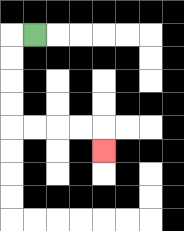{'start': '[1, 1]', 'end': '[4, 6]', 'path_directions': 'L,D,D,D,D,R,R,R,R,D', 'path_coordinates': '[[1, 1], [0, 1], [0, 2], [0, 3], [0, 4], [0, 5], [1, 5], [2, 5], [3, 5], [4, 5], [4, 6]]'}